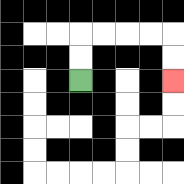{'start': '[3, 3]', 'end': '[7, 3]', 'path_directions': 'U,U,R,R,R,R,D,D', 'path_coordinates': '[[3, 3], [3, 2], [3, 1], [4, 1], [5, 1], [6, 1], [7, 1], [7, 2], [7, 3]]'}